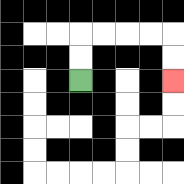{'start': '[3, 3]', 'end': '[7, 3]', 'path_directions': 'U,U,R,R,R,R,D,D', 'path_coordinates': '[[3, 3], [3, 2], [3, 1], [4, 1], [5, 1], [6, 1], [7, 1], [7, 2], [7, 3]]'}